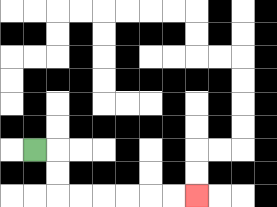{'start': '[1, 6]', 'end': '[8, 8]', 'path_directions': 'R,D,D,R,R,R,R,R,R', 'path_coordinates': '[[1, 6], [2, 6], [2, 7], [2, 8], [3, 8], [4, 8], [5, 8], [6, 8], [7, 8], [8, 8]]'}